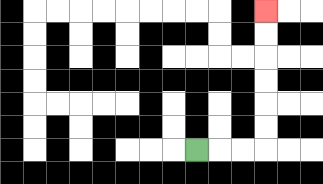{'start': '[8, 6]', 'end': '[11, 0]', 'path_directions': 'R,R,R,U,U,U,U,U,U', 'path_coordinates': '[[8, 6], [9, 6], [10, 6], [11, 6], [11, 5], [11, 4], [11, 3], [11, 2], [11, 1], [11, 0]]'}